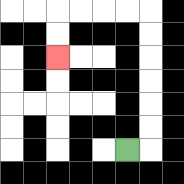{'start': '[5, 6]', 'end': '[2, 2]', 'path_directions': 'R,U,U,U,U,U,U,L,L,L,L,D,D', 'path_coordinates': '[[5, 6], [6, 6], [6, 5], [6, 4], [6, 3], [6, 2], [6, 1], [6, 0], [5, 0], [4, 0], [3, 0], [2, 0], [2, 1], [2, 2]]'}